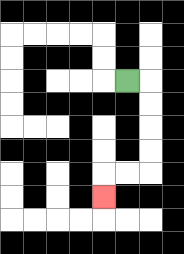{'start': '[5, 3]', 'end': '[4, 8]', 'path_directions': 'R,D,D,D,D,L,L,D', 'path_coordinates': '[[5, 3], [6, 3], [6, 4], [6, 5], [6, 6], [6, 7], [5, 7], [4, 7], [4, 8]]'}